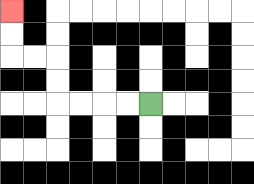{'start': '[6, 4]', 'end': '[0, 0]', 'path_directions': 'L,L,L,L,U,U,L,L,U,U', 'path_coordinates': '[[6, 4], [5, 4], [4, 4], [3, 4], [2, 4], [2, 3], [2, 2], [1, 2], [0, 2], [0, 1], [0, 0]]'}